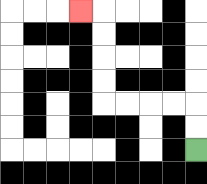{'start': '[8, 6]', 'end': '[3, 0]', 'path_directions': 'U,U,L,L,L,L,U,U,U,U,L', 'path_coordinates': '[[8, 6], [8, 5], [8, 4], [7, 4], [6, 4], [5, 4], [4, 4], [4, 3], [4, 2], [4, 1], [4, 0], [3, 0]]'}